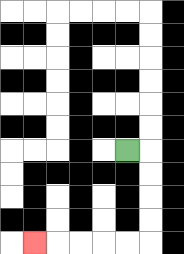{'start': '[5, 6]', 'end': '[1, 10]', 'path_directions': 'R,D,D,D,D,L,L,L,L,L', 'path_coordinates': '[[5, 6], [6, 6], [6, 7], [6, 8], [6, 9], [6, 10], [5, 10], [4, 10], [3, 10], [2, 10], [1, 10]]'}